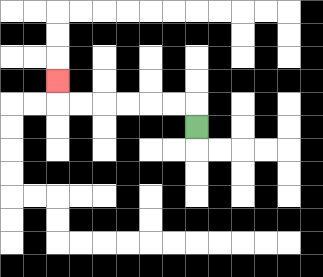{'start': '[8, 5]', 'end': '[2, 3]', 'path_directions': 'U,L,L,L,L,L,L,U', 'path_coordinates': '[[8, 5], [8, 4], [7, 4], [6, 4], [5, 4], [4, 4], [3, 4], [2, 4], [2, 3]]'}